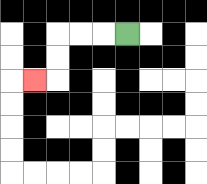{'start': '[5, 1]', 'end': '[1, 3]', 'path_directions': 'L,L,L,D,D,L', 'path_coordinates': '[[5, 1], [4, 1], [3, 1], [2, 1], [2, 2], [2, 3], [1, 3]]'}